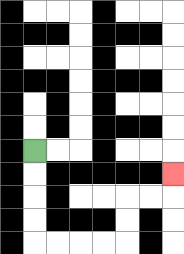{'start': '[1, 6]', 'end': '[7, 7]', 'path_directions': 'D,D,D,D,R,R,R,R,U,U,R,R,U', 'path_coordinates': '[[1, 6], [1, 7], [1, 8], [1, 9], [1, 10], [2, 10], [3, 10], [4, 10], [5, 10], [5, 9], [5, 8], [6, 8], [7, 8], [7, 7]]'}